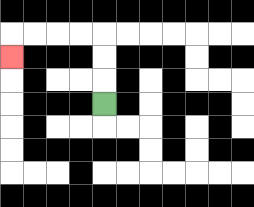{'start': '[4, 4]', 'end': '[0, 2]', 'path_directions': 'U,U,U,L,L,L,L,D', 'path_coordinates': '[[4, 4], [4, 3], [4, 2], [4, 1], [3, 1], [2, 1], [1, 1], [0, 1], [0, 2]]'}